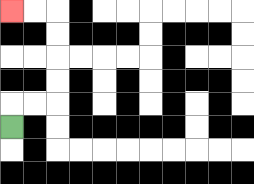{'start': '[0, 5]', 'end': '[0, 0]', 'path_directions': 'U,R,R,U,U,U,U,L,L', 'path_coordinates': '[[0, 5], [0, 4], [1, 4], [2, 4], [2, 3], [2, 2], [2, 1], [2, 0], [1, 0], [0, 0]]'}